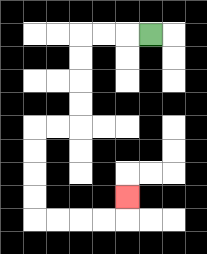{'start': '[6, 1]', 'end': '[5, 8]', 'path_directions': 'L,L,L,D,D,D,D,L,L,D,D,D,D,R,R,R,R,U', 'path_coordinates': '[[6, 1], [5, 1], [4, 1], [3, 1], [3, 2], [3, 3], [3, 4], [3, 5], [2, 5], [1, 5], [1, 6], [1, 7], [1, 8], [1, 9], [2, 9], [3, 9], [4, 9], [5, 9], [5, 8]]'}